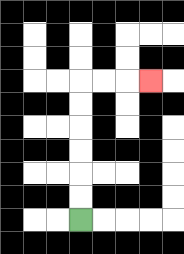{'start': '[3, 9]', 'end': '[6, 3]', 'path_directions': 'U,U,U,U,U,U,R,R,R', 'path_coordinates': '[[3, 9], [3, 8], [3, 7], [3, 6], [3, 5], [3, 4], [3, 3], [4, 3], [5, 3], [6, 3]]'}